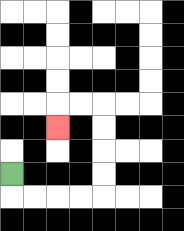{'start': '[0, 7]', 'end': '[2, 5]', 'path_directions': 'D,R,R,R,R,U,U,U,U,L,L,D', 'path_coordinates': '[[0, 7], [0, 8], [1, 8], [2, 8], [3, 8], [4, 8], [4, 7], [4, 6], [4, 5], [4, 4], [3, 4], [2, 4], [2, 5]]'}